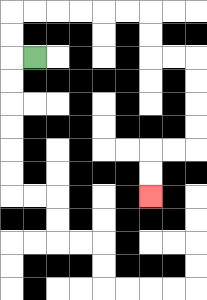{'start': '[1, 2]', 'end': '[6, 8]', 'path_directions': 'L,U,U,R,R,R,R,R,R,D,D,R,R,D,D,D,D,L,L,D,D', 'path_coordinates': '[[1, 2], [0, 2], [0, 1], [0, 0], [1, 0], [2, 0], [3, 0], [4, 0], [5, 0], [6, 0], [6, 1], [6, 2], [7, 2], [8, 2], [8, 3], [8, 4], [8, 5], [8, 6], [7, 6], [6, 6], [6, 7], [6, 8]]'}